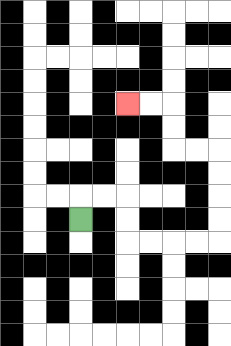{'start': '[3, 9]', 'end': '[5, 4]', 'path_directions': 'U,R,R,D,D,R,R,R,R,U,U,U,U,L,L,U,U,L,L', 'path_coordinates': '[[3, 9], [3, 8], [4, 8], [5, 8], [5, 9], [5, 10], [6, 10], [7, 10], [8, 10], [9, 10], [9, 9], [9, 8], [9, 7], [9, 6], [8, 6], [7, 6], [7, 5], [7, 4], [6, 4], [5, 4]]'}